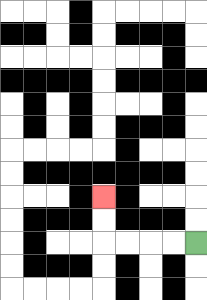{'start': '[8, 10]', 'end': '[4, 8]', 'path_directions': 'L,L,L,L,U,U', 'path_coordinates': '[[8, 10], [7, 10], [6, 10], [5, 10], [4, 10], [4, 9], [4, 8]]'}